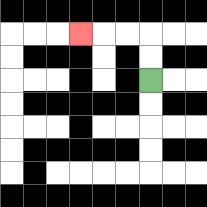{'start': '[6, 3]', 'end': '[3, 1]', 'path_directions': 'U,U,L,L,L', 'path_coordinates': '[[6, 3], [6, 2], [6, 1], [5, 1], [4, 1], [3, 1]]'}